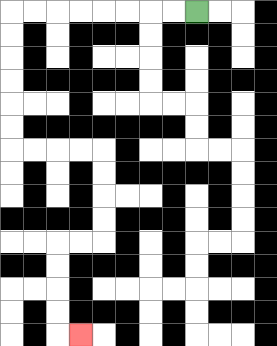{'start': '[8, 0]', 'end': '[3, 14]', 'path_directions': 'L,L,L,L,L,L,L,L,D,D,D,D,D,D,R,R,R,R,D,D,D,D,L,L,D,D,D,D,R', 'path_coordinates': '[[8, 0], [7, 0], [6, 0], [5, 0], [4, 0], [3, 0], [2, 0], [1, 0], [0, 0], [0, 1], [0, 2], [0, 3], [0, 4], [0, 5], [0, 6], [1, 6], [2, 6], [3, 6], [4, 6], [4, 7], [4, 8], [4, 9], [4, 10], [3, 10], [2, 10], [2, 11], [2, 12], [2, 13], [2, 14], [3, 14]]'}